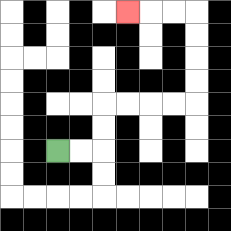{'start': '[2, 6]', 'end': '[5, 0]', 'path_directions': 'R,R,U,U,R,R,R,R,U,U,U,U,L,L,L', 'path_coordinates': '[[2, 6], [3, 6], [4, 6], [4, 5], [4, 4], [5, 4], [6, 4], [7, 4], [8, 4], [8, 3], [8, 2], [8, 1], [8, 0], [7, 0], [6, 0], [5, 0]]'}